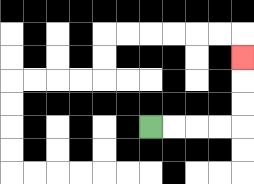{'start': '[6, 5]', 'end': '[10, 2]', 'path_directions': 'R,R,R,R,U,U,U', 'path_coordinates': '[[6, 5], [7, 5], [8, 5], [9, 5], [10, 5], [10, 4], [10, 3], [10, 2]]'}